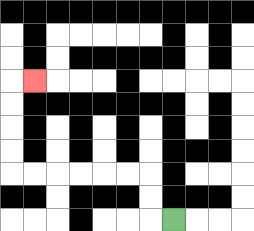{'start': '[7, 9]', 'end': '[1, 3]', 'path_directions': 'L,U,U,L,L,L,L,L,L,U,U,U,U,R', 'path_coordinates': '[[7, 9], [6, 9], [6, 8], [6, 7], [5, 7], [4, 7], [3, 7], [2, 7], [1, 7], [0, 7], [0, 6], [0, 5], [0, 4], [0, 3], [1, 3]]'}